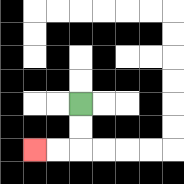{'start': '[3, 4]', 'end': '[1, 6]', 'path_directions': 'D,D,L,L', 'path_coordinates': '[[3, 4], [3, 5], [3, 6], [2, 6], [1, 6]]'}